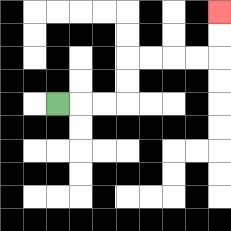{'start': '[2, 4]', 'end': '[9, 0]', 'path_directions': 'R,R,R,U,U,R,R,R,R,U,U', 'path_coordinates': '[[2, 4], [3, 4], [4, 4], [5, 4], [5, 3], [5, 2], [6, 2], [7, 2], [8, 2], [9, 2], [9, 1], [9, 0]]'}